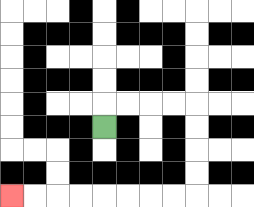{'start': '[4, 5]', 'end': '[0, 8]', 'path_directions': 'U,R,R,R,R,D,D,D,D,L,L,L,L,L,L,L,L', 'path_coordinates': '[[4, 5], [4, 4], [5, 4], [6, 4], [7, 4], [8, 4], [8, 5], [8, 6], [8, 7], [8, 8], [7, 8], [6, 8], [5, 8], [4, 8], [3, 8], [2, 8], [1, 8], [0, 8]]'}